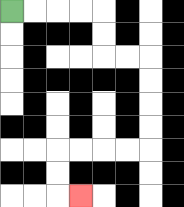{'start': '[0, 0]', 'end': '[3, 8]', 'path_directions': 'R,R,R,R,D,D,R,R,D,D,D,D,L,L,L,L,D,D,R', 'path_coordinates': '[[0, 0], [1, 0], [2, 0], [3, 0], [4, 0], [4, 1], [4, 2], [5, 2], [6, 2], [6, 3], [6, 4], [6, 5], [6, 6], [5, 6], [4, 6], [3, 6], [2, 6], [2, 7], [2, 8], [3, 8]]'}